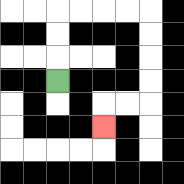{'start': '[2, 3]', 'end': '[4, 5]', 'path_directions': 'U,U,U,R,R,R,R,D,D,D,D,L,L,D', 'path_coordinates': '[[2, 3], [2, 2], [2, 1], [2, 0], [3, 0], [4, 0], [5, 0], [6, 0], [6, 1], [6, 2], [6, 3], [6, 4], [5, 4], [4, 4], [4, 5]]'}